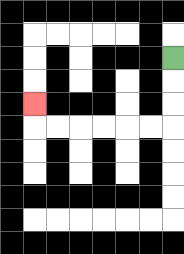{'start': '[7, 2]', 'end': '[1, 4]', 'path_directions': 'D,D,D,L,L,L,L,L,L,U', 'path_coordinates': '[[7, 2], [7, 3], [7, 4], [7, 5], [6, 5], [5, 5], [4, 5], [3, 5], [2, 5], [1, 5], [1, 4]]'}